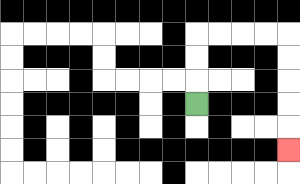{'start': '[8, 4]', 'end': '[12, 6]', 'path_directions': 'U,U,U,R,R,R,R,D,D,D,D,D', 'path_coordinates': '[[8, 4], [8, 3], [8, 2], [8, 1], [9, 1], [10, 1], [11, 1], [12, 1], [12, 2], [12, 3], [12, 4], [12, 5], [12, 6]]'}